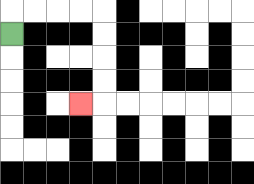{'start': '[0, 1]', 'end': '[3, 4]', 'path_directions': 'U,R,R,R,R,D,D,D,D,L', 'path_coordinates': '[[0, 1], [0, 0], [1, 0], [2, 0], [3, 0], [4, 0], [4, 1], [4, 2], [4, 3], [4, 4], [3, 4]]'}